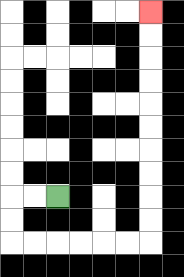{'start': '[2, 8]', 'end': '[6, 0]', 'path_directions': 'L,L,D,D,R,R,R,R,R,R,U,U,U,U,U,U,U,U,U,U', 'path_coordinates': '[[2, 8], [1, 8], [0, 8], [0, 9], [0, 10], [1, 10], [2, 10], [3, 10], [4, 10], [5, 10], [6, 10], [6, 9], [6, 8], [6, 7], [6, 6], [6, 5], [6, 4], [6, 3], [6, 2], [6, 1], [6, 0]]'}